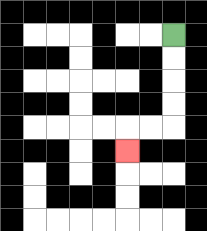{'start': '[7, 1]', 'end': '[5, 6]', 'path_directions': 'D,D,D,D,L,L,D', 'path_coordinates': '[[7, 1], [7, 2], [7, 3], [7, 4], [7, 5], [6, 5], [5, 5], [5, 6]]'}